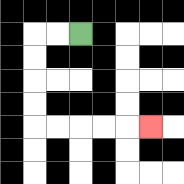{'start': '[3, 1]', 'end': '[6, 5]', 'path_directions': 'L,L,D,D,D,D,R,R,R,R,R', 'path_coordinates': '[[3, 1], [2, 1], [1, 1], [1, 2], [1, 3], [1, 4], [1, 5], [2, 5], [3, 5], [4, 5], [5, 5], [6, 5]]'}